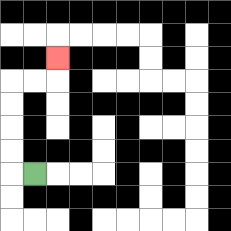{'start': '[1, 7]', 'end': '[2, 2]', 'path_directions': 'L,U,U,U,U,R,R,U', 'path_coordinates': '[[1, 7], [0, 7], [0, 6], [0, 5], [0, 4], [0, 3], [1, 3], [2, 3], [2, 2]]'}